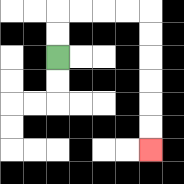{'start': '[2, 2]', 'end': '[6, 6]', 'path_directions': 'U,U,R,R,R,R,D,D,D,D,D,D', 'path_coordinates': '[[2, 2], [2, 1], [2, 0], [3, 0], [4, 0], [5, 0], [6, 0], [6, 1], [6, 2], [6, 3], [6, 4], [6, 5], [6, 6]]'}